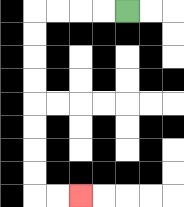{'start': '[5, 0]', 'end': '[3, 8]', 'path_directions': 'L,L,L,L,D,D,D,D,D,D,D,D,R,R', 'path_coordinates': '[[5, 0], [4, 0], [3, 0], [2, 0], [1, 0], [1, 1], [1, 2], [1, 3], [1, 4], [1, 5], [1, 6], [1, 7], [1, 8], [2, 8], [3, 8]]'}